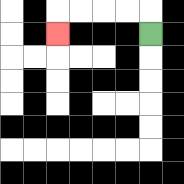{'start': '[6, 1]', 'end': '[2, 1]', 'path_directions': 'U,L,L,L,L,D', 'path_coordinates': '[[6, 1], [6, 0], [5, 0], [4, 0], [3, 0], [2, 0], [2, 1]]'}